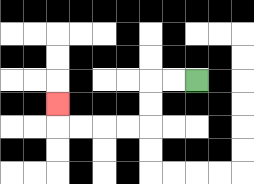{'start': '[8, 3]', 'end': '[2, 4]', 'path_directions': 'L,L,D,D,L,L,L,L,U', 'path_coordinates': '[[8, 3], [7, 3], [6, 3], [6, 4], [6, 5], [5, 5], [4, 5], [3, 5], [2, 5], [2, 4]]'}